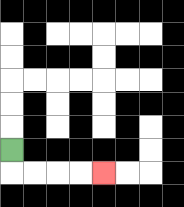{'start': '[0, 6]', 'end': '[4, 7]', 'path_directions': 'D,R,R,R,R', 'path_coordinates': '[[0, 6], [0, 7], [1, 7], [2, 7], [3, 7], [4, 7]]'}